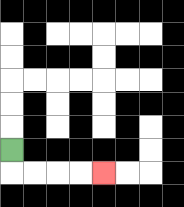{'start': '[0, 6]', 'end': '[4, 7]', 'path_directions': 'D,R,R,R,R', 'path_coordinates': '[[0, 6], [0, 7], [1, 7], [2, 7], [3, 7], [4, 7]]'}